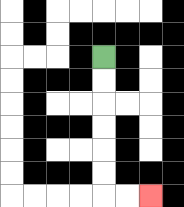{'start': '[4, 2]', 'end': '[6, 8]', 'path_directions': 'D,D,D,D,D,D,R,R', 'path_coordinates': '[[4, 2], [4, 3], [4, 4], [4, 5], [4, 6], [4, 7], [4, 8], [5, 8], [6, 8]]'}